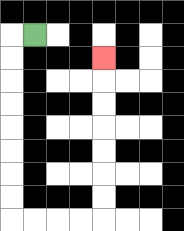{'start': '[1, 1]', 'end': '[4, 2]', 'path_directions': 'L,D,D,D,D,D,D,D,D,R,R,R,R,U,U,U,U,U,U,U', 'path_coordinates': '[[1, 1], [0, 1], [0, 2], [0, 3], [0, 4], [0, 5], [0, 6], [0, 7], [0, 8], [0, 9], [1, 9], [2, 9], [3, 9], [4, 9], [4, 8], [4, 7], [4, 6], [4, 5], [4, 4], [4, 3], [4, 2]]'}